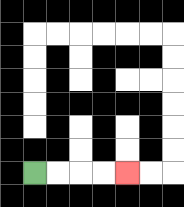{'start': '[1, 7]', 'end': '[5, 7]', 'path_directions': 'R,R,R,R', 'path_coordinates': '[[1, 7], [2, 7], [3, 7], [4, 7], [5, 7]]'}